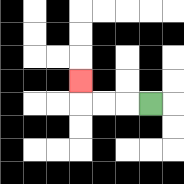{'start': '[6, 4]', 'end': '[3, 3]', 'path_directions': 'L,L,L,U', 'path_coordinates': '[[6, 4], [5, 4], [4, 4], [3, 4], [3, 3]]'}